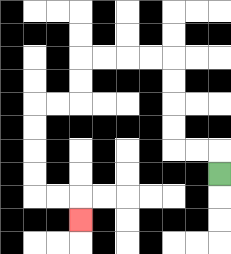{'start': '[9, 7]', 'end': '[3, 9]', 'path_directions': 'U,L,L,U,U,U,U,L,L,L,L,D,D,L,L,D,D,D,D,R,R,D', 'path_coordinates': '[[9, 7], [9, 6], [8, 6], [7, 6], [7, 5], [7, 4], [7, 3], [7, 2], [6, 2], [5, 2], [4, 2], [3, 2], [3, 3], [3, 4], [2, 4], [1, 4], [1, 5], [1, 6], [1, 7], [1, 8], [2, 8], [3, 8], [3, 9]]'}